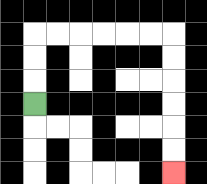{'start': '[1, 4]', 'end': '[7, 7]', 'path_directions': 'U,U,U,R,R,R,R,R,R,D,D,D,D,D,D', 'path_coordinates': '[[1, 4], [1, 3], [1, 2], [1, 1], [2, 1], [3, 1], [4, 1], [5, 1], [6, 1], [7, 1], [7, 2], [7, 3], [7, 4], [7, 5], [7, 6], [7, 7]]'}